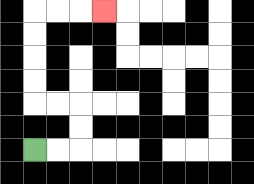{'start': '[1, 6]', 'end': '[4, 0]', 'path_directions': 'R,R,U,U,L,L,U,U,U,U,R,R,R', 'path_coordinates': '[[1, 6], [2, 6], [3, 6], [3, 5], [3, 4], [2, 4], [1, 4], [1, 3], [1, 2], [1, 1], [1, 0], [2, 0], [3, 0], [4, 0]]'}